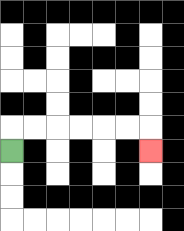{'start': '[0, 6]', 'end': '[6, 6]', 'path_directions': 'U,R,R,R,R,R,R,D', 'path_coordinates': '[[0, 6], [0, 5], [1, 5], [2, 5], [3, 5], [4, 5], [5, 5], [6, 5], [6, 6]]'}